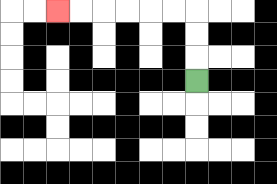{'start': '[8, 3]', 'end': '[2, 0]', 'path_directions': 'U,U,U,L,L,L,L,L,L', 'path_coordinates': '[[8, 3], [8, 2], [8, 1], [8, 0], [7, 0], [6, 0], [5, 0], [4, 0], [3, 0], [2, 0]]'}